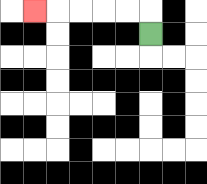{'start': '[6, 1]', 'end': '[1, 0]', 'path_directions': 'U,L,L,L,L,L', 'path_coordinates': '[[6, 1], [6, 0], [5, 0], [4, 0], [3, 0], [2, 0], [1, 0]]'}